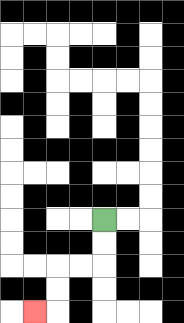{'start': '[4, 9]', 'end': '[1, 13]', 'path_directions': 'D,D,L,L,D,D,L', 'path_coordinates': '[[4, 9], [4, 10], [4, 11], [3, 11], [2, 11], [2, 12], [2, 13], [1, 13]]'}